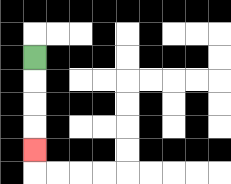{'start': '[1, 2]', 'end': '[1, 6]', 'path_directions': 'D,D,D,D', 'path_coordinates': '[[1, 2], [1, 3], [1, 4], [1, 5], [1, 6]]'}